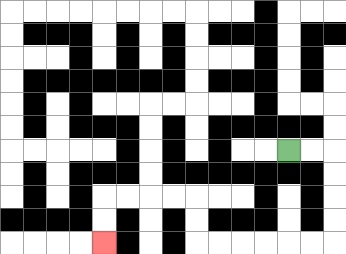{'start': '[12, 6]', 'end': '[4, 10]', 'path_directions': 'R,R,D,D,D,D,L,L,L,L,L,L,U,U,L,L,L,L,D,D', 'path_coordinates': '[[12, 6], [13, 6], [14, 6], [14, 7], [14, 8], [14, 9], [14, 10], [13, 10], [12, 10], [11, 10], [10, 10], [9, 10], [8, 10], [8, 9], [8, 8], [7, 8], [6, 8], [5, 8], [4, 8], [4, 9], [4, 10]]'}